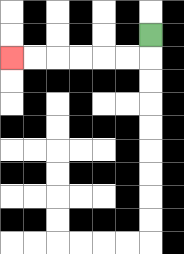{'start': '[6, 1]', 'end': '[0, 2]', 'path_directions': 'D,L,L,L,L,L,L', 'path_coordinates': '[[6, 1], [6, 2], [5, 2], [4, 2], [3, 2], [2, 2], [1, 2], [0, 2]]'}